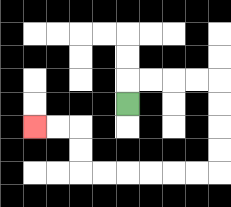{'start': '[5, 4]', 'end': '[1, 5]', 'path_directions': 'U,R,R,R,R,D,D,D,D,L,L,L,L,L,L,U,U,L,L', 'path_coordinates': '[[5, 4], [5, 3], [6, 3], [7, 3], [8, 3], [9, 3], [9, 4], [9, 5], [9, 6], [9, 7], [8, 7], [7, 7], [6, 7], [5, 7], [4, 7], [3, 7], [3, 6], [3, 5], [2, 5], [1, 5]]'}